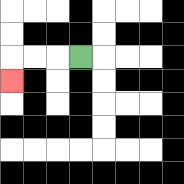{'start': '[3, 2]', 'end': '[0, 3]', 'path_directions': 'L,L,L,D', 'path_coordinates': '[[3, 2], [2, 2], [1, 2], [0, 2], [0, 3]]'}